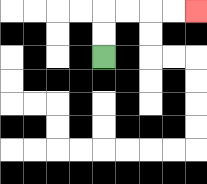{'start': '[4, 2]', 'end': '[8, 0]', 'path_directions': 'U,U,R,R,R,R', 'path_coordinates': '[[4, 2], [4, 1], [4, 0], [5, 0], [6, 0], [7, 0], [8, 0]]'}